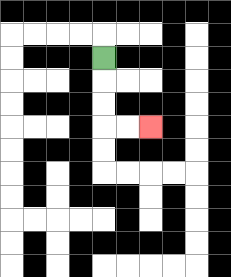{'start': '[4, 2]', 'end': '[6, 5]', 'path_directions': 'D,D,D,R,R', 'path_coordinates': '[[4, 2], [4, 3], [4, 4], [4, 5], [5, 5], [6, 5]]'}